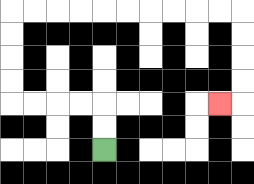{'start': '[4, 6]', 'end': '[9, 4]', 'path_directions': 'U,U,L,L,L,L,U,U,U,U,R,R,R,R,R,R,R,R,R,R,D,D,D,D,L', 'path_coordinates': '[[4, 6], [4, 5], [4, 4], [3, 4], [2, 4], [1, 4], [0, 4], [0, 3], [0, 2], [0, 1], [0, 0], [1, 0], [2, 0], [3, 0], [4, 0], [5, 0], [6, 0], [7, 0], [8, 0], [9, 0], [10, 0], [10, 1], [10, 2], [10, 3], [10, 4], [9, 4]]'}